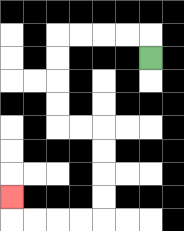{'start': '[6, 2]', 'end': '[0, 8]', 'path_directions': 'U,L,L,L,L,D,D,D,D,R,R,D,D,D,D,L,L,L,L,U', 'path_coordinates': '[[6, 2], [6, 1], [5, 1], [4, 1], [3, 1], [2, 1], [2, 2], [2, 3], [2, 4], [2, 5], [3, 5], [4, 5], [4, 6], [4, 7], [4, 8], [4, 9], [3, 9], [2, 9], [1, 9], [0, 9], [0, 8]]'}